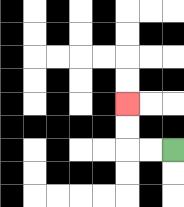{'start': '[7, 6]', 'end': '[5, 4]', 'path_directions': 'L,L,U,U', 'path_coordinates': '[[7, 6], [6, 6], [5, 6], [5, 5], [5, 4]]'}